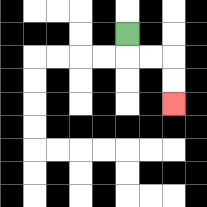{'start': '[5, 1]', 'end': '[7, 4]', 'path_directions': 'D,R,R,D,D', 'path_coordinates': '[[5, 1], [5, 2], [6, 2], [7, 2], [7, 3], [7, 4]]'}